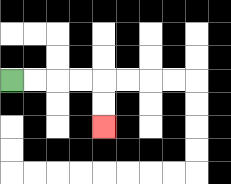{'start': '[0, 3]', 'end': '[4, 5]', 'path_directions': 'R,R,R,R,D,D', 'path_coordinates': '[[0, 3], [1, 3], [2, 3], [3, 3], [4, 3], [4, 4], [4, 5]]'}